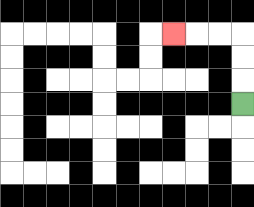{'start': '[10, 4]', 'end': '[7, 1]', 'path_directions': 'U,U,U,L,L,L', 'path_coordinates': '[[10, 4], [10, 3], [10, 2], [10, 1], [9, 1], [8, 1], [7, 1]]'}